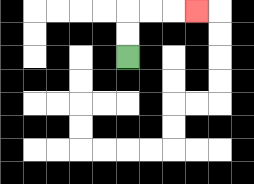{'start': '[5, 2]', 'end': '[8, 0]', 'path_directions': 'U,U,R,R,R', 'path_coordinates': '[[5, 2], [5, 1], [5, 0], [6, 0], [7, 0], [8, 0]]'}